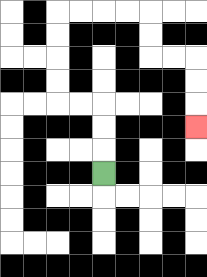{'start': '[4, 7]', 'end': '[8, 5]', 'path_directions': 'U,U,U,L,L,U,U,U,U,R,R,R,R,D,D,R,R,D,D,D', 'path_coordinates': '[[4, 7], [4, 6], [4, 5], [4, 4], [3, 4], [2, 4], [2, 3], [2, 2], [2, 1], [2, 0], [3, 0], [4, 0], [5, 0], [6, 0], [6, 1], [6, 2], [7, 2], [8, 2], [8, 3], [8, 4], [8, 5]]'}